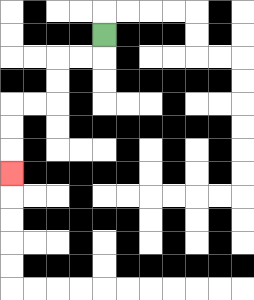{'start': '[4, 1]', 'end': '[0, 7]', 'path_directions': 'D,L,L,D,D,L,L,D,D,D', 'path_coordinates': '[[4, 1], [4, 2], [3, 2], [2, 2], [2, 3], [2, 4], [1, 4], [0, 4], [0, 5], [0, 6], [0, 7]]'}